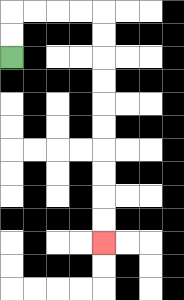{'start': '[0, 2]', 'end': '[4, 10]', 'path_directions': 'U,U,R,R,R,R,D,D,D,D,D,D,D,D,D,D', 'path_coordinates': '[[0, 2], [0, 1], [0, 0], [1, 0], [2, 0], [3, 0], [4, 0], [4, 1], [4, 2], [4, 3], [4, 4], [4, 5], [4, 6], [4, 7], [4, 8], [4, 9], [4, 10]]'}